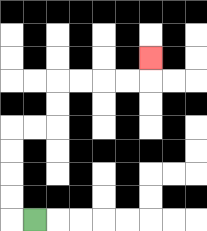{'start': '[1, 9]', 'end': '[6, 2]', 'path_directions': 'L,U,U,U,U,R,R,U,U,R,R,R,R,U', 'path_coordinates': '[[1, 9], [0, 9], [0, 8], [0, 7], [0, 6], [0, 5], [1, 5], [2, 5], [2, 4], [2, 3], [3, 3], [4, 3], [5, 3], [6, 3], [6, 2]]'}